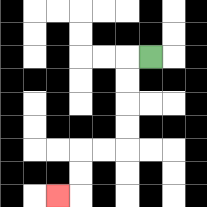{'start': '[6, 2]', 'end': '[2, 8]', 'path_directions': 'L,D,D,D,D,L,L,D,D,L', 'path_coordinates': '[[6, 2], [5, 2], [5, 3], [5, 4], [5, 5], [5, 6], [4, 6], [3, 6], [3, 7], [3, 8], [2, 8]]'}